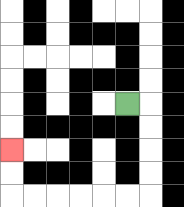{'start': '[5, 4]', 'end': '[0, 6]', 'path_directions': 'R,D,D,D,D,L,L,L,L,L,L,U,U', 'path_coordinates': '[[5, 4], [6, 4], [6, 5], [6, 6], [6, 7], [6, 8], [5, 8], [4, 8], [3, 8], [2, 8], [1, 8], [0, 8], [0, 7], [0, 6]]'}